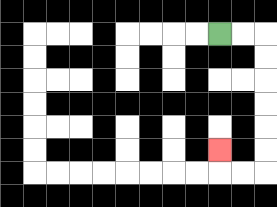{'start': '[9, 1]', 'end': '[9, 6]', 'path_directions': 'R,R,D,D,D,D,D,D,L,L,U', 'path_coordinates': '[[9, 1], [10, 1], [11, 1], [11, 2], [11, 3], [11, 4], [11, 5], [11, 6], [11, 7], [10, 7], [9, 7], [9, 6]]'}